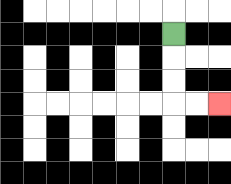{'start': '[7, 1]', 'end': '[9, 4]', 'path_directions': 'D,D,D,R,R', 'path_coordinates': '[[7, 1], [7, 2], [7, 3], [7, 4], [8, 4], [9, 4]]'}